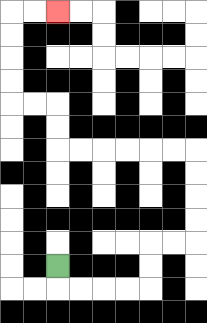{'start': '[2, 11]', 'end': '[2, 0]', 'path_directions': 'D,R,R,R,R,U,U,R,R,U,U,U,U,L,L,L,L,L,L,U,U,L,L,U,U,U,U,R,R', 'path_coordinates': '[[2, 11], [2, 12], [3, 12], [4, 12], [5, 12], [6, 12], [6, 11], [6, 10], [7, 10], [8, 10], [8, 9], [8, 8], [8, 7], [8, 6], [7, 6], [6, 6], [5, 6], [4, 6], [3, 6], [2, 6], [2, 5], [2, 4], [1, 4], [0, 4], [0, 3], [0, 2], [0, 1], [0, 0], [1, 0], [2, 0]]'}